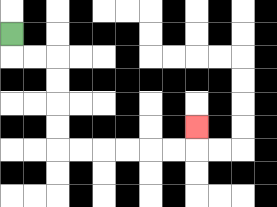{'start': '[0, 1]', 'end': '[8, 5]', 'path_directions': 'D,R,R,D,D,D,D,R,R,R,R,R,R,U', 'path_coordinates': '[[0, 1], [0, 2], [1, 2], [2, 2], [2, 3], [2, 4], [2, 5], [2, 6], [3, 6], [4, 6], [5, 6], [6, 6], [7, 6], [8, 6], [8, 5]]'}